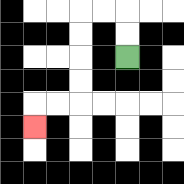{'start': '[5, 2]', 'end': '[1, 5]', 'path_directions': 'U,U,L,L,D,D,D,D,L,L,D', 'path_coordinates': '[[5, 2], [5, 1], [5, 0], [4, 0], [3, 0], [3, 1], [3, 2], [3, 3], [3, 4], [2, 4], [1, 4], [1, 5]]'}